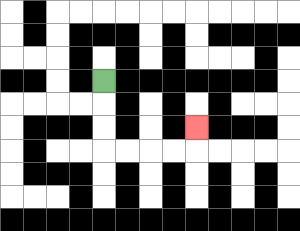{'start': '[4, 3]', 'end': '[8, 5]', 'path_directions': 'D,D,D,R,R,R,R,U', 'path_coordinates': '[[4, 3], [4, 4], [4, 5], [4, 6], [5, 6], [6, 6], [7, 6], [8, 6], [8, 5]]'}